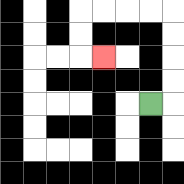{'start': '[6, 4]', 'end': '[4, 2]', 'path_directions': 'R,U,U,U,U,L,L,L,L,D,D,R', 'path_coordinates': '[[6, 4], [7, 4], [7, 3], [7, 2], [7, 1], [7, 0], [6, 0], [5, 0], [4, 0], [3, 0], [3, 1], [3, 2], [4, 2]]'}